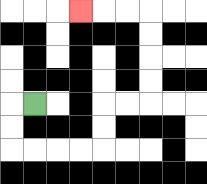{'start': '[1, 4]', 'end': '[3, 0]', 'path_directions': 'L,D,D,R,R,R,R,U,U,R,R,U,U,U,U,L,L,L', 'path_coordinates': '[[1, 4], [0, 4], [0, 5], [0, 6], [1, 6], [2, 6], [3, 6], [4, 6], [4, 5], [4, 4], [5, 4], [6, 4], [6, 3], [6, 2], [6, 1], [6, 0], [5, 0], [4, 0], [3, 0]]'}